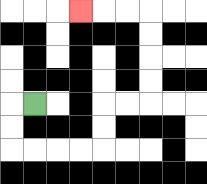{'start': '[1, 4]', 'end': '[3, 0]', 'path_directions': 'L,D,D,R,R,R,R,U,U,R,R,U,U,U,U,L,L,L', 'path_coordinates': '[[1, 4], [0, 4], [0, 5], [0, 6], [1, 6], [2, 6], [3, 6], [4, 6], [4, 5], [4, 4], [5, 4], [6, 4], [6, 3], [6, 2], [6, 1], [6, 0], [5, 0], [4, 0], [3, 0]]'}